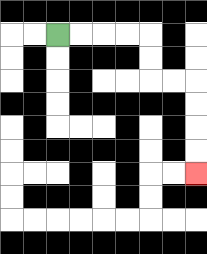{'start': '[2, 1]', 'end': '[8, 7]', 'path_directions': 'R,R,R,R,D,D,R,R,D,D,D,D', 'path_coordinates': '[[2, 1], [3, 1], [4, 1], [5, 1], [6, 1], [6, 2], [6, 3], [7, 3], [8, 3], [8, 4], [8, 5], [8, 6], [8, 7]]'}